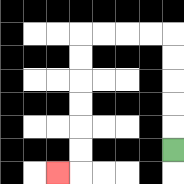{'start': '[7, 6]', 'end': '[2, 7]', 'path_directions': 'U,U,U,U,U,L,L,L,L,D,D,D,D,D,D,L', 'path_coordinates': '[[7, 6], [7, 5], [7, 4], [7, 3], [7, 2], [7, 1], [6, 1], [5, 1], [4, 1], [3, 1], [3, 2], [3, 3], [3, 4], [3, 5], [3, 6], [3, 7], [2, 7]]'}